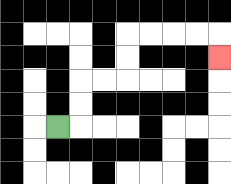{'start': '[2, 5]', 'end': '[9, 2]', 'path_directions': 'R,U,U,R,R,U,U,R,R,R,R,D', 'path_coordinates': '[[2, 5], [3, 5], [3, 4], [3, 3], [4, 3], [5, 3], [5, 2], [5, 1], [6, 1], [7, 1], [8, 1], [9, 1], [9, 2]]'}